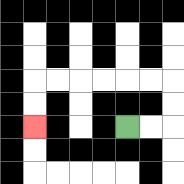{'start': '[5, 5]', 'end': '[1, 5]', 'path_directions': 'R,R,U,U,L,L,L,L,L,L,D,D', 'path_coordinates': '[[5, 5], [6, 5], [7, 5], [7, 4], [7, 3], [6, 3], [5, 3], [4, 3], [3, 3], [2, 3], [1, 3], [1, 4], [1, 5]]'}